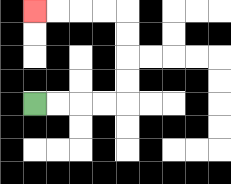{'start': '[1, 4]', 'end': '[1, 0]', 'path_directions': 'R,R,R,R,U,U,U,U,L,L,L,L', 'path_coordinates': '[[1, 4], [2, 4], [3, 4], [4, 4], [5, 4], [5, 3], [5, 2], [5, 1], [5, 0], [4, 0], [3, 0], [2, 0], [1, 0]]'}